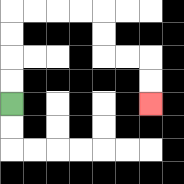{'start': '[0, 4]', 'end': '[6, 4]', 'path_directions': 'U,U,U,U,R,R,R,R,D,D,R,R,D,D', 'path_coordinates': '[[0, 4], [0, 3], [0, 2], [0, 1], [0, 0], [1, 0], [2, 0], [3, 0], [4, 0], [4, 1], [4, 2], [5, 2], [6, 2], [6, 3], [6, 4]]'}